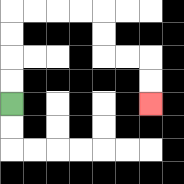{'start': '[0, 4]', 'end': '[6, 4]', 'path_directions': 'U,U,U,U,R,R,R,R,D,D,R,R,D,D', 'path_coordinates': '[[0, 4], [0, 3], [0, 2], [0, 1], [0, 0], [1, 0], [2, 0], [3, 0], [4, 0], [4, 1], [4, 2], [5, 2], [6, 2], [6, 3], [6, 4]]'}